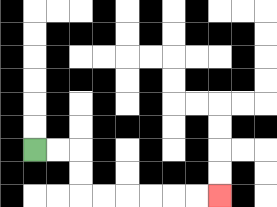{'start': '[1, 6]', 'end': '[9, 8]', 'path_directions': 'R,R,D,D,R,R,R,R,R,R', 'path_coordinates': '[[1, 6], [2, 6], [3, 6], [3, 7], [3, 8], [4, 8], [5, 8], [6, 8], [7, 8], [8, 8], [9, 8]]'}